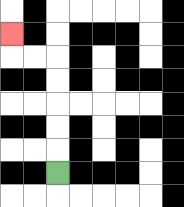{'start': '[2, 7]', 'end': '[0, 1]', 'path_directions': 'U,U,U,U,U,L,L,U', 'path_coordinates': '[[2, 7], [2, 6], [2, 5], [2, 4], [2, 3], [2, 2], [1, 2], [0, 2], [0, 1]]'}